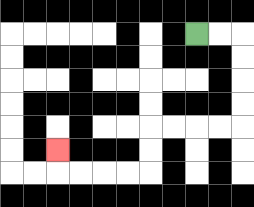{'start': '[8, 1]', 'end': '[2, 6]', 'path_directions': 'R,R,D,D,D,D,L,L,L,L,D,D,L,L,L,L,U', 'path_coordinates': '[[8, 1], [9, 1], [10, 1], [10, 2], [10, 3], [10, 4], [10, 5], [9, 5], [8, 5], [7, 5], [6, 5], [6, 6], [6, 7], [5, 7], [4, 7], [3, 7], [2, 7], [2, 6]]'}